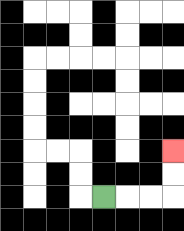{'start': '[4, 8]', 'end': '[7, 6]', 'path_directions': 'R,R,R,U,U', 'path_coordinates': '[[4, 8], [5, 8], [6, 8], [7, 8], [7, 7], [7, 6]]'}